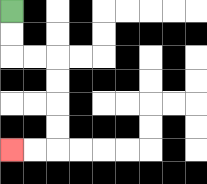{'start': '[0, 0]', 'end': '[0, 6]', 'path_directions': 'D,D,R,R,D,D,D,D,L,L', 'path_coordinates': '[[0, 0], [0, 1], [0, 2], [1, 2], [2, 2], [2, 3], [2, 4], [2, 5], [2, 6], [1, 6], [0, 6]]'}